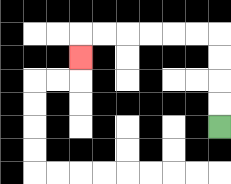{'start': '[9, 5]', 'end': '[3, 2]', 'path_directions': 'U,U,U,U,L,L,L,L,L,L,D', 'path_coordinates': '[[9, 5], [9, 4], [9, 3], [9, 2], [9, 1], [8, 1], [7, 1], [6, 1], [5, 1], [4, 1], [3, 1], [3, 2]]'}